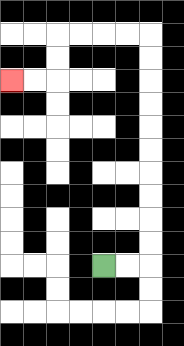{'start': '[4, 11]', 'end': '[0, 3]', 'path_directions': 'R,R,U,U,U,U,U,U,U,U,U,U,L,L,L,L,D,D,L,L', 'path_coordinates': '[[4, 11], [5, 11], [6, 11], [6, 10], [6, 9], [6, 8], [6, 7], [6, 6], [6, 5], [6, 4], [6, 3], [6, 2], [6, 1], [5, 1], [4, 1], [3, 1], [2, 1], [2, 2], [2, 3], [1, 3], [0, 3]]'}